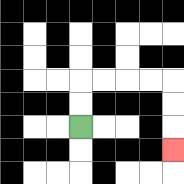{'start': '[3, 5]', 'end': '[7, 6]', 'path_directions': 'U,U,R,R,R,R,D,D,D', 'path_coordinates': '[[3, 5], [3, 4], [3, 3], [4, 3], [5, 3], [6, 3], [7, 3], [7, 4], [7, 5], [7, 6]]'}